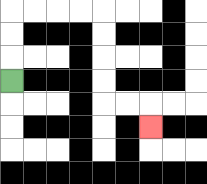{'start': '[0, 3]', 'end': '[6, 5]', 'path_directions': 'U,U,U,R,R,R,R,D,D,D,D,R,R,D', 'path_coordinates': '[[0, 3], [0, 2], [0, 1], [0, 0], [1, 0], [2, 0], [3, 0], [4, 0], [4, 1], [4, 2], [4, 3], [4, 4], [5, 4], [6, 4], [6, 5]]'}